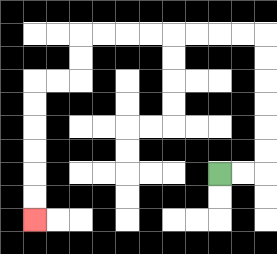{'start': '[9, 7]', 'end': '[1, 9]', 'path_directions': 'R,R,U,U,U,U,U,U,L,L,L,L,L,L,L,L,D,D,L,L,D,D,D,D,D,D', 'path_coordinates': '[[9, 7], [10, 7], [11, 7], [11, 6], [11, 5], [11, 4], [11, 3], [11, 2], [11, 1], [10, 1], [9, 1], [8, 1], [7, 1], [6, 1], [5, 1], [4, 1], [3, 1], [3, 2], [3, 3], [2, 3], [1, 3], [1, 4], [1, 5], [1, 6], [1, 7], [1, 8], [1, 9]]'}